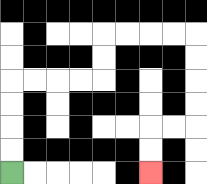{'start': '[0, 7]', 'end': '[6, 7]', 'path_directions': 'U,U,U,U,R,R,R,R,U,U,R,R,R,R,D,D,D,D,L,L,D,D', 'path_coordinates': '[[0, 7], [0, 6], [0, 5], [0, 4], [0, 3], [1, 3], [2, 3], [3, 3], [4, 3], [4, 2], [4, 1], [5, 1], [6, 1], [7, 1], [8, 1], [8, 2], [8, 3], [8, 4], [8, 5], [7, 5], [6, 5], [6, 6], [6, 7]]'}